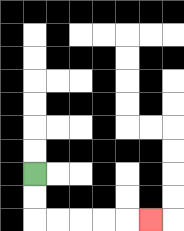{'start': '[1, 7]', 'end': '[6, 9]', 'path_directions': 'D,D,R,R,R,R,R', 'path_coordinates': '[[1, 7], [1, 8], [1, 9], [2, 9], [3, 9], [4, 9], [5, 9], [6, 9]]'}